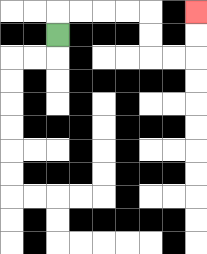{'start': '[2, 1]', 'end': '[8, 0]', 'path_directions': 'U,R,R,R,R,D,D,R,R,U,U', 'path_coordinates': '[[2, 1], [2, 0], [3, 0], [4, 0], [5, 0], [6, 0], [6, 1], [6, 2], [7, 2], [8, 2], [8, 1], [8, 0]]'}